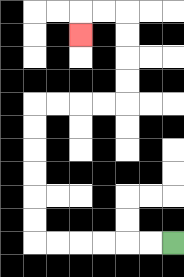{'start': '[7, 10]', 'end': '[3, 1]', 'path_directions': 'L,L,L,L,L,L,U,U,U,U,U,U,R,R,R,R,U,U,U,U,L,L,D', 'path_coordinates': '[[7, 10], [6, 10], [5, 10], [4, 10], [3, 10], [2, 10], [1, 10], [1, 9], [1, 8], [1, 7], [1, 6], [1, 5], [1, 4], [2, 4], [3, 4], [4, 4], [5, 4], [5, 3], [5, 2], [5, 1], [5, 0], [4, 0], [3, 0], [3, 1]]'}